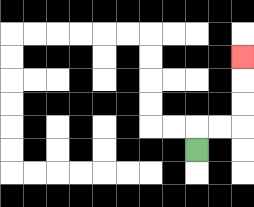{'start': '[8, 6]', 'end': '[10, 2]', 'path_directions': 'U,R,R,U,U,U', 'path_coordinates': '[[8, 6], [8, 5], [9, 5], [10, 5], [10, 4], [10, 3], [10, 2]]'}